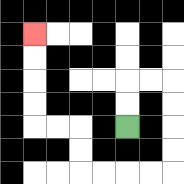{'start': '[5, 5]', 'end': '[1, 1]', 'path_directions': 'U,U,R,R,D,D,D,D,L,L,L,L,U,U,L,L,U,U,U,U', 'path_coordinates': '[[5, 5], [5, 4], [5, 3], [6, 3], [7, 3], [7, 4], [7, 5], [7, 6], [7, 7], [6, 7], [5, 7], [4, 7], [3, 7], [3, 6], [3, 5], [2, 5], [1, 5], [1, 4], [1, 3], [1, 2], [1, 1]]'}